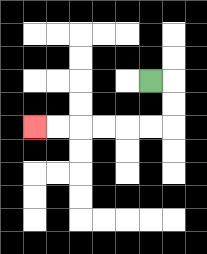{'start': '[6, 3]', 'end': '[1, 5]', 'path_directions': 'R,D,D,L,L,L,L,L,L', 'path_coordinates': '[[6, 3], [7, 3], [7, 4], [7, 5], [6, 5], [5, 5], [4, 5], [3, 5], [2, 5], [1, 5]]'}